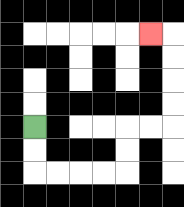{'start': '[1, 5]', 'end': '[6, 1]', 'path_directions': 'D,D,R,R,R,R,U,U,R,R,U,U,U,U,L', 'path_coordinates': '[[1, 5], [1, 6], [1, 7], [2, 7], [3, 7], [4, 7], [5, 7], [5, 6], [5, 5], [6, 5], [7, 5], [7, 4], [7, 3], [7, 2], [7, 1], [6, 1]]'}